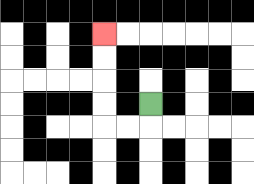{'start': '[6, 4]', 'end': '[4, 1]', 'path_directions': 'D,L,L,U,U,U,U', 'path_coordinates': '[[6, 4], [6, 5], [5, 5], [4, 5], [4, 4], [4, 3], [4, 2], [4, 1]]'}